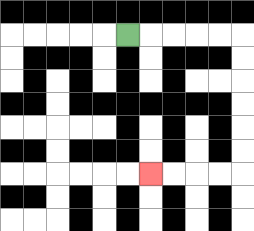{'start': '[5, 1]', 'end': '[6, 7]', 'path_directions': 'R,R,R,R,R,D,D,D,D,D,D,L,L,L,L', 'path_coordinates': '[[5, 1], [6, 1], [7, 1], [8, 1], [9, 1], [10, 1], [10, 2], [10, 3], [10, 4], [10, 5], [10, 6], [10, 7], [9, 7], [8, 7], [7, 7], [6, 7]]'}